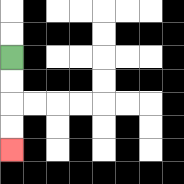{'start': '[0, 2]', 'end': '[0, 6]', 'path_directions': 'D,D,D,D', 'path_coordinates': '[[0, 2], [0, 3], [0, 4], [0, 5], [0, 6]]'}